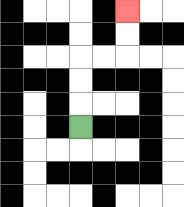{'start': '[3, 5]', 'end': '[5, 0]', 'path_directions': 'U,U,U,R,R,U,U', 'path_coordinates': '[[3, 5], [3, 4], [3, 3], [3, 2], [4, 2], [5, 2], [5, 1], [5, 0]]'}